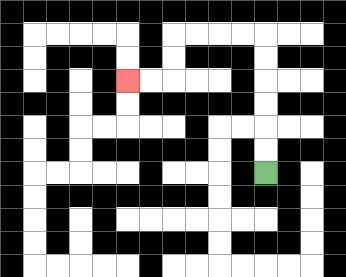{'start': '[11, 7]', 'end': '[5, 3]', 'path_directions': 'U,U,U,U,U,U,L,L,L,L,D,D,L,L', 'path_coordinates': '[[11, 7], [11, 6], [11, 5], [11, 4], [11, 3], [11, 2], [11, 1], [10, 1], [9, 1], [8, 1], [7, 1], [7, 2], [7, 3], [6, 3], [5, 3]]'}